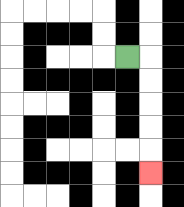{'start': '[5, 2]', 'end': '[6, 7]', 'path_directions': 'R,D,D,D,D,D', 'path_coordinates': '[[5, 2], [6, 2], [6, 3], [6, 4], [6, 5], [6, 6], [6, 7]]'}